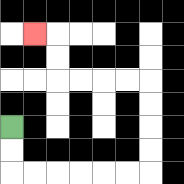{'start': '[0, 5]', 'end': '[1, 1]', 'path_directions': 'D,D,R,R,R,R,R,R,U,U,U,U,L,L,L,L,U,U,L', 'path_coordinates': '[[0, 5], [0, 6], [0, 7], [1, 7], [2, 7], [3, 7], [4, 7], [5, 7], [6, 7], [6, 6], [6, 5], [6, 4], [6, 3], [5, 3], [4, 3], [3, 3], [2, 3], [2, 2], [2, 1], [1, 1]]'}